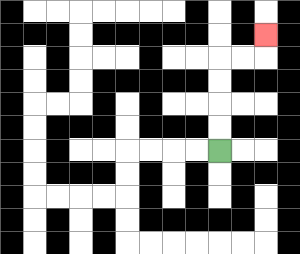{'start': '[9, 6]', 'end': '[11, 1]', 'path_directions': 'U,U,U,U,R,R,U', 'path_coordinates': '[[9, 6], [9, 5], [9, 4], [9, 3], [9, 2], [10, 2], [11, 2], [11, 1]]'}